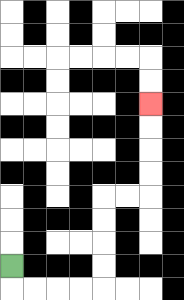{'start': '[0, 11]', 'end': '[6, 4]', 'path_directions': 'D,R,R,R,R,U,U,U,U,R,R,U,U,U,U', 'path_coordinates': '[[0, 11], [0, 12], [1, 12], [2, 12], [3, 12], [4, 12], [4, 11], [4, 10], [4, 9], [4, 8], [5, 8], [6, 8], [6, 7], [6, 6], [6, 5], [6, 4]]'}